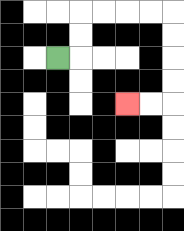{'start': '[2, 2]', 'end': '[5, 4]', 'path_directions': 'R,U,U,R,R,R,R,D,D,D,D,L,L', 'path_coordinates': '[[2, 2], [3, 2], [3, 1], [3, 0], [4, 0], [5, 0], [6, 0], [7, 0], [7, 1], [7, 2], [7, 3], [7, 4], [6, 4], [5, 4]]'}